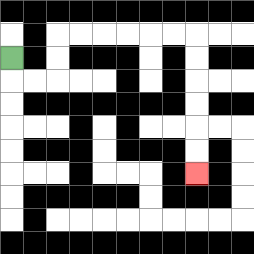{'start': '[0, 2]', 'end': '[8, 7]', 'path_directions': 'D,R,R,U,U,R,R,R,R,R,R,D,D,D,D,D,D', 'path_coordinates': '[[0, 2], [0, 3], [1, 3], [2, 3], [2, 2], [2, 1], [3, 1], [4, 1], [5, 1], [6, 1], [7, 1], [8, 1], [8, 2], [8, 3], [8, 4], [8, 5], [8, 6], [8, 7]]'}